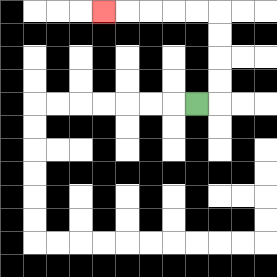{'start': '[8, 4]', 'end': '[4, 0]', 'path_directions': 'R,U,U,U,U,L,L,L,L,L', 'path_coordinates': '[[8, 4], [9, 4], [9, 3], [9, 2], [9, 1], [9, 0], [8, 0], [7, 0], [6, 0], [5, 0], [4, 0]]'}